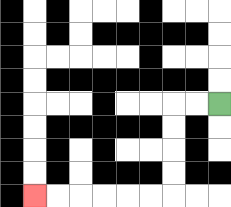{'start': '[9, 4]', 'end': '[1, 8]', 'path_directions': 'L,L,D,D,D,D,L,L,L,L,L,L', 'path_coordinates': '[[9, 4], [8, 4], [7, 4], [7, 5], [7, 6], [7, 7], [7, 8], [6, 8], [5, 8], [4, 8], [3, 8], [2, 8], [1, 8]]'}